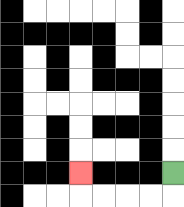{'start': '[7, 7]', 'end': '[3, 7]', 'path_directions': 'D,L,L,L,L,U', 'path_coordinates': '[[7, 7], [7, 8], [6, 8], [5, 8], [4, 8], [3, 8], [3, 7]]'}